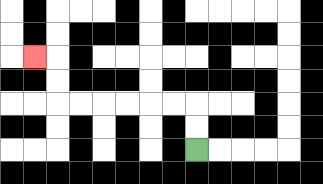{'start': '[8, 6]', 'end': '[1, 2]', 'path_directions': 'U,U,L,L,L,L,L,L,U,U,L', 'path_coordinates': '[[8, 6], [8, 5], [8, 4], [7, 4], [6, 4], [5, 4], [4, 4], [3, 4], [2, 4], [2, 3], [2, 2], [1, 2]]'}